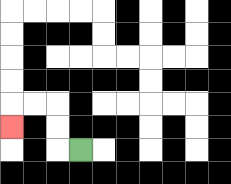{'start': '[3, 6]', 'end': '[0, 5]', 'path_directions': 'L,U,U,L,L,D', 'path_coordinates': '[[3, 6], [2, 6], [2, 5], [2, 4], [1, 4], [0, 4], [0, 5]]'}